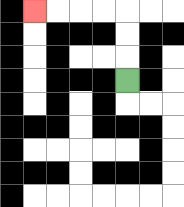{'start': '[5, 3]', 'end': '[1, 0]', 'path_directions': 'U,U,U,L,L,L,L', 'path_coordinates': '[[5, 3], [5, 2], [5, 1], [5, 0], [4, 0], [3, 0], [2, 0], [1, 0]]'}